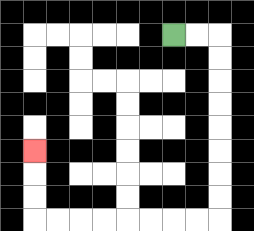{'start': '[7, 1]', 'end': '[1, 6]', 'path_directions': 'R,R,D,D,D,D,D,D,D,D,L,L,L,L,L,L,L,L,U,U,U', 'path_coordinates': '[[7, 1], [8, 1], [9, 1], [9, 2], [9, 3], [9, 4], [9, 5], [9, 6], [9, 7], [9, 8], [9, 9], [8, 9], [7, 9], [6, 9], [5, 9], [4, 9], [3, 9], [2, 9], [1, 9], [1, 8], [1, 7], [1, 6]]'}